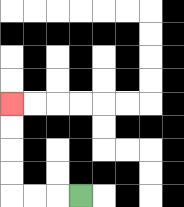{'start': '[3, 8]', 'end': '[0, 4]', 'path_directions': 'L,L,L,U,U,U,U', 'path_coordinates': '[[3, 8], [2, 8], [1, 8], [0, 8], [0, 7], [0, 6], [0, 5], [0, 4]]'}